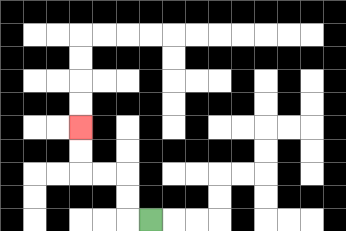{'start': '[6, 9]', 'end': '[3, 5]', 'path_directions': 'L,U,U,L,L,U,U', 'path_coordinates': '[[6, 9], [5, 9], [5, 8], [5, 7], [4, 7], [3, 7], [3, 6], [3, 5]]'}